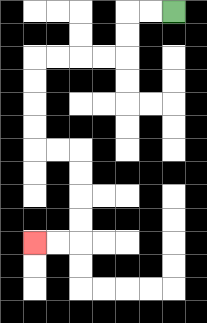{'start': '[7, 0]', 'end': '[1, 10]', 'path_directions': 'L,L,D,D,L,L,L,L,D,D,D,D,R,R,D,D,D,D,L,L', 'path_coordinates': '[[7, 0], [6, 0], [5, 0], [5, 1], [5, 2], [4, 2], [3, 2], [2, 2], [1, 2], [1, 3], [1, 4], [1, 5], [1, 6], [2, 6], [3, 6], [3, 7], [3, 8], [3, 9], [3, 10], [2, 10], [1, 10]]'}